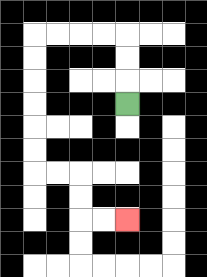{'start': '[5, 4]', 'end': '[5, 9]', 'path_directions': 'U,U,U,L,L,L,L,D,D,D,D,D,D,R,R,D,D,R,R', 'path_coordinates': '[[5, 4], [5, 3], [5, 2], [5, 1], [4, 1], [3, 1], [2, 1], [1, 1], [1, 2], [1, 3], [1, 4], [1, 5], [1, 6], [1, 7], [2, 7], [3, 7], [3, 8], [3, 9], [4, 9], [5, 9]]'}